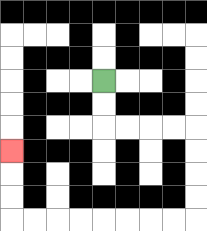{'start': '[4, 3]', 'end': '[0, 6]', 'path_directions': 'D,D,R,R,R,R,D,D,D,D,L,L,L,L,L,L,L,L,U,U,U', 'path_coordinates': '[[4, 3], [4, 4], [4, 5], [5, 5], [6, 5], [7, 5], [8, 5], [8, 6], [8, 7], [8, 8], [8, 9], [7, 9], [6, 9], [5, 9], [4, 9], [3, 9], [2, 9], [1, 9], [0, 9], [0, 8], [0, 7], [0, 6]]'}